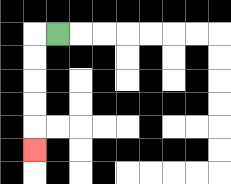{'start': '[2, 1]', 'end': '[1, 6]', 'path_directions': 'L,D,D,D,D,D', 'path_coordinates': '[[2, 1], [1, 1], [1, 2], [1, 3], [1, 4], [1, 5], [1, 6]]'}